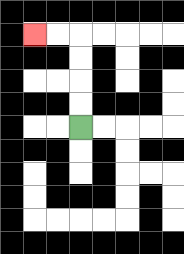{'start': '[3, 5]', 'end': '[1, 1]', 'path_directions': 'U,U,U,U,L,L', 'path_coordinates': '[[3, 5], [3, 4], [3, 3], [3, 2], [3, 1], [2, 1], [1, 1]]'}